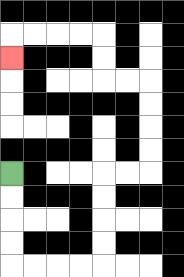{'start': '[0, 7]', 'end': '[0, 2]', 'path_directions': 'D,D,D,D,R,R,R,R,U,U,U,U,R,R,U,U,U,U,L,L,U,U,L,L,L,L,D', 'path_coordinates': '[[0, 7], [0, 8], [0, 9], [0, 10], [0, 11], [1, 11], [2, 11], [3, 11], [4, 11], [4, 10], [4, 9], [4, 8], [4, 7], [5, 7], [6, 7], [6, 6], [6, 5], [6, 4], [6, 3], [5, 3], [4, 3], [4, 2], [4, 1], [3, 1], [2, 1], [1, 1], [0, 1], [0, 2]]'}